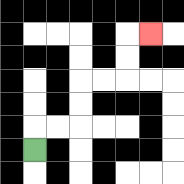{'start': '[1, 6]', 'end': '[6, 1]', 'path_directions': 'U,R,R,U,U,R,R,U,U,R', 'path_coordinates': '[[1, 6], [1, 5], [2, 5], [3, 5], [3, 4], [3, 3], [4, 3], [5, 3], [5, 2], [5, 1], [6, 1]]'}